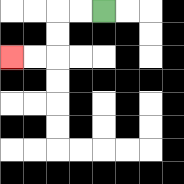{'start': '[4, 0]', 'end': '[0, 2]', 'path_directions': 'L,L,D,D,L,L', 'path_coordinates': '[[4, 0], [3, 0], [2, 0], [2, 1], [2, 2], [1, 2], [0, 2]]'}